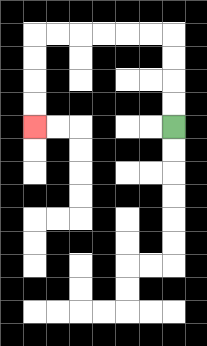{'start': '[7, 5]', 'end': '[1, 5]', 'path_directions': 'U,U,U,U,L,L,L,L,L,L,D,D,D,D', 'path_coordinates': '[[7, 5], [7, 4], [7, 3], [7, 2], [7, 1], [6, 1], [5, 1], [4, 1], [3, 1], [2, 1], [1, 1], [1, 2], [1, 3], [1, 4], [1, 5]]'}